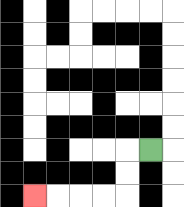{'start': '[6, 6]', 'end': '[1, 8]', 'path_directions': 'L,D,D,L,L,L,L', 'path_coordinates': '[[6, 6], [5, 6], [5, 7], [5, 8], [4, 8], [3, 8], [2, 8], [1, 8]]'}